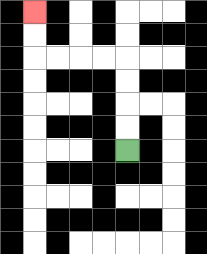{'start': '[5, 6]', 'end': '[1, 0]', 'path_directions': 'U,U,U,U,L,L,L,L,U,U', 'path_coordinates': '[[5, 6], [5, 5], [5, 4], [5, 3], [5, 2], [4, 2], [3, 2], [2, 2], [1, 2], [1, 1], [1, 0]]'}